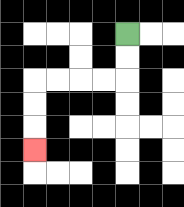{'start': '[5, 1]', 'end': '[1, 6]', 'path_directions': 'D,D,L,L,L,L,D,D,D', 'path_coordinates': '[[5, 1], [5, 2], [5, 3], [4, 3], [3, 3], [2, 3], [1, 3], [1, 4], [1, 5], [1, 6]]'}